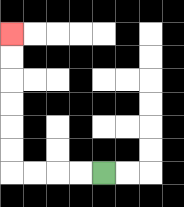{'start': '[4, 7]', 'end': '[0, 1]', 'path_directions': 'L,L,L,L,U,U,U,U,U,U', 'path_coordinates': '[[4, 7], [3, 7], [2, 7], [1, 7], [0, 7], [0, 6], [0, 5], [0, 4], [0, 3], [0, 2], [0, 1]]'}